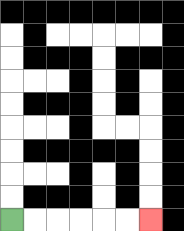{'start': '[0, 9]', 'end': '[6, 9]', 'path_directions': 'R,R,R,R,R,R', 'path_coordinates': '[[0, 9], [1, 9], [2, 9], [3, 9], [4, 9], [5, 9], [6, 9]]'}